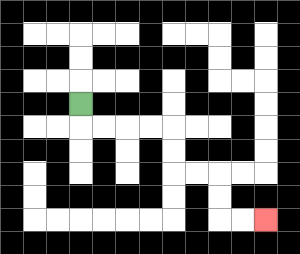{'start': '[3, 4]', 'end': '[11, 9]', 'path_directions': 'D,R,R,R,R,D,D,R,R,D,D,R,R', 'path_coordinates': '[[3, 4], [3, 5], [4, 5], [5, 5], [6, 5], [7, 5], [7, 6], [7, 7], [8, 7], [9, 7], [9, 8], [9, 9], [10, 9], [11, 9]]'}